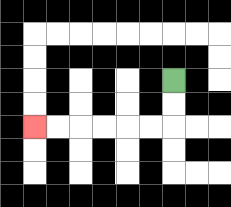{'start': '[7, 3]', 'end': '[1, 5]', 'path_directions': 'D,D,L,L,L,L,L,L', 'path_coordinates': '[[7, 3], [7, 4], [7, 5], [6, 5], [5, 5], [4, 5], [3, 5], [2, 5], [1, 5]]'}